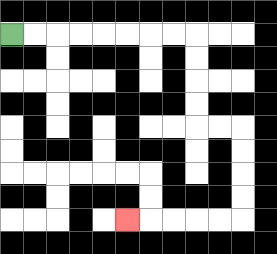{'start': '[0, 1]', 'end': '[5, 9]', 'path_directions': 'R,R,R,R,R,R,R,R,D,D,D,D,R,R,D,D,D,D,L,L,L,L,L', 'path_coordinates': '[[0, 1], [1, 1], [2, 1], [3, 1], [4, 1], [5, 1], [6, 1], [7, 1], [8, 1], [8, 2], [8, 3], [8, 4], [8, 5], [9, 5], [10, 5], [10, 6], [10, 7], [10, 8], [10, 9], [9, 9], [8, 9], [7, 9], [6, 9], [5, 9]]'}